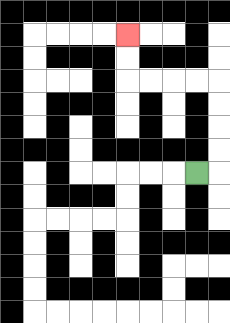{'start': '[8, 7]', 'end': '[5, 1]', 'path_directions': 'R,U,U,U,U,L,L,L,L,U,U', 'path_coordinates': '[[8, 7], [9, 7], [9, 6], [9, 5], [9, 4], [9, 3], [8, 3], [7, 3], [6, 3], [5, 3], [5, 2], [5, 1]]'}